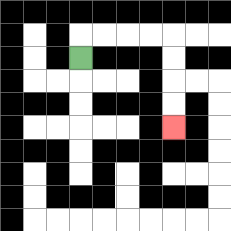{'start': '[3, 2]', 'end': '[7, 5]', 'path_directions': 'U,R,R,R,R,D,D,D,D', 'path_coordinates': '[[3, 2], [3, 1], [4, 1], [5, 1], [6, 1], [7, 1], [7, 2], [7, 3], [7, 4], [7, 5]]'}